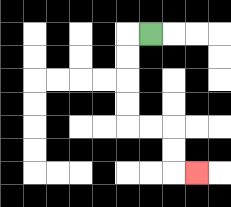{'start': '[6, 1]', 'end': '[8, 7]', 'path_directions': 'L,D,D,D,D,R,R,D,D,R', 'path_coordinates': '[[6, 1], [5, 1], [5, 2], [5, 3], [5, 4], [5, 5], [6, 5], [7, 5], [7, 6], [7, 7], [8, 7]]'}